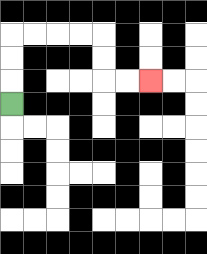{'start': '[0, 4]', 'end': '[6, 3]', 'path_directions': 'U,U,U,R,R,R,R,D,D,R,R', 'path_coordinates': '[[0, 4], [0, 3], [0, 2], [0, 1], [1, 1], [2, 1], [3, 1], [4, 1], [4, 2], [4, 3], [5, 3], [6, 3]]'}